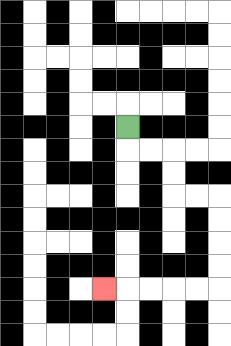{'start': '[5, 5]', 'end': '[4, 12]', 'path_directions': 'D,R,R,D,D,R,R,D,D,D,D,L,L,L,L,L', 'path_coordinates': '[[5, 5], [5, 6], [6, 6], [7, 6], [7, 7], [7, 8], [8, 8], [9, 8], [9, 9], [9, 10], [9, 11], [9, 12], [8, 12], [7, 12], [6, 12], [5, 12], [4, 12]]'}